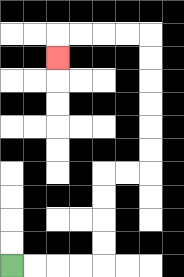{'start': '[0, 11]', 'end': '[2, 2]', 'path_directions': 'R,R,R,R,U,U,U,U,R,R,U,U,U,U,U,U,L,L,L,L,D', 'path_coordinates': '[[0, 11], [1, 11], [2, 11], [3, 11], [4, 11], [4, 10], [4, 9], [4, 8], [4, 7], [5, 7], [6, 7], [6, 6], [6, 5], [6, 4], [6, 3], [6, 2], [6, 1], [5, 1], [4, 1], [3, 1], [2, 1], [2, 2]]'}